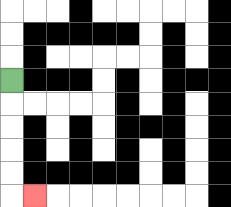{'start': '[0, 3]', 'end': '[1, 8]', 'path_directions': 'D,D,D,D,D,R', 'path_coordinates': '[[0, 3], [0, 4], [0, 5], [0, 6], [0, 7], [0, 8], [1, 8]]'}